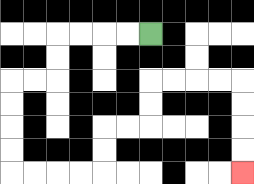{'start': '[6, 1]', 'end': '[10, 7]', 'path_directions': 'L,L,L,L,D,D,L,L,D,D,D,D,R,R,R,R,U,U,R,R,U,U,R,R,R,R,D,D,D,D', 'path_coordinates': '[[6, 1], [5, 1], [4, 1], [3, 1], [2, 1], [2, 2], [2, 3], [1, 3], [0, 3], [0, 4], [0, 5], [0, 6], [0, 7], [1, 7], [2, 7], [3, 7], [4, 7], [4, 6], [4, 5], [5, 5], [6, 5], [6, 4], [6, 3], [7, 3], [8, 3], [9, 3], [10, 3], [10, 4], [10, 5], [10, 6], [10, 7]]'}